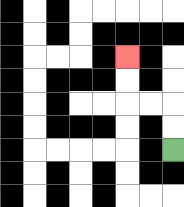{'start': '[7, 6]', 'end': '[5, 2]', 'path_directions': 'U,U,L,L,U,U', 'path_coordinates': '[[7, 6], [7, 5], [7, 4], [6, 4], [5, 4], [5, 3], [5, 2]]'}